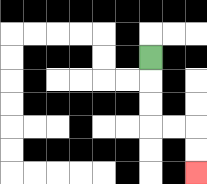{'start': '[6, 2]', 'end': '[8, 7]', 'path_directions': 'D,D,D,R,R,D,D', 'path_coordinates': '[[6, 2], [6, 3], [6, 4], [6, 5], [7, 5], [8, 5], [8, 6], [8, 7]]'}